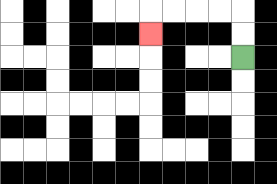{'start': '[10, 2]', 'end': '[6, 1]', 'path_directions': 'U,U,L,L,L,L,D', 'path_coordinates': '[[10, 2], [10, 1], [10, 0], [9, 0], [8, 0], [7, 0], [6, 0], [6, 1]]'}